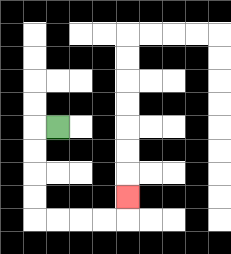{'start': '[2, 5]', 'end': '[5, 8]', 'path_directions': 'L,D,D,D,D,R,R,R,R,U', 'path_coordinates': '[[2, 5], [1, 5], [1, 6], [1, 7], [1, 8], [1, 9], [2, 9], [3, 9], [4, 9], [5, 9], [5, 8]]'}